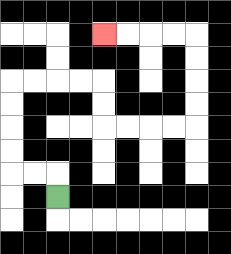{'start': '[2, 8]', 'end': '[4, 1]', 'path_directions': 'U,L,L,U,U,U,U,R,R,R,R,D,D,R,R,R,R,U,U,U,U,L,L,L,L', 'path_coordinates': '[[2, 8], [2, 7], [1, 7], [0, 7], [0, 6], [0, 5], [0, 4], [0, 3], [1, 3], [2, 3], [3, 3], [4, 3], [4, 4], [4, 5], [5, 5], [6, 5], [7, 5], [8, 5], [8, 4], [8, 3], [8, 2], [8, 1], [7, 1], [6, 1], [5, 1], [4, 1]]'}